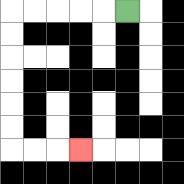{'start': '[5, 0]', 'end': '[3, 6]', 'path_directions': 'L,L,L,L,L,D,D,D,D,D,D,R,R,R', 'path_coordinates': '[[5, 0], [4, 0], [3, 0], [2, 0], [1, 0], [0, 0], [0, 1], [0, 2], [0, 3], [0, 4], [0, 5], [0, 6], [1, 6], [2, 6], [3, 6]]'}